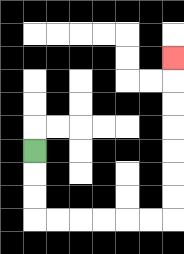{'start': '[1, 6]', 'end': '[7, 2]', 'path_directions': 'D,D,D,R,R,R,R,R,R,U,U,U,U,U,U,U', 'path_coordinates': '[[1, 6], [1, 7], [1, 8], [1, 9], [2, 9], [3, 9], [4, 9], [5, 9], [6, 9], [7, 9], [7, 8], [7, 7], [7, 6], [7, 5], [7, 4], [7, 3], [7, 2]]'}